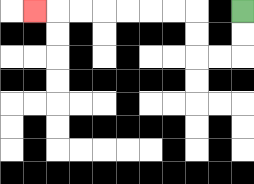{'start': '[10, 0]', 'end': '[1, 0]', 'path_directions': 'D,D,L,L,U,U,L,L,L,L,L,L,L', 'path_coordinates': '[[10, 0], [10, 1], [10, 2], [9, 2], [8, 2], [8, 1], [8, 0], [7, 0], [6, 0], [5, 0], [4, 0], [3, 0], [2, 0], [1, 0]]'}